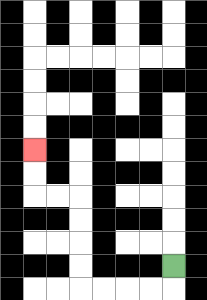{'start': '[7, 11]', 'end': '[1, 6]', 'path_directions': 'D,L,L,L,L,U,U,U,U,L,L,U,U', 'path_coordinates': '[[7, 11], [7, 12], [6, 12], [5, 12], [4, 12], [3, 12], [3, 11], [3, 10], [3, 9], [3, 8], [2, 8], [1, 8], [1, 7], [1, 6]]'}